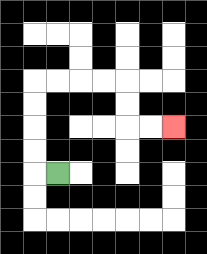{'start': '[2, 7]', 'end': '[7, 5]', 'path_directions': 'L,U,U,U,U,R,R,R,R,D,D,R,R', 'path_coordinates': '[[2, 7], [1, 7], [1, 6], [1, 5], [1, 4], [1, 3], [2, 3], [3, 3], [4, 3], [5, 3], [5, 4], [5, 5], [6, 5], [7, 5]]'}